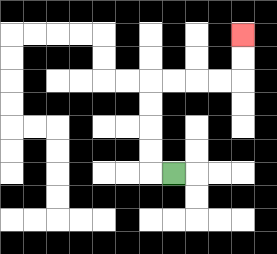{'start': '[7, 7]', 'end': '[10, 1]', 'path_directions': 'L,U,U,U,U,R,R,R,R,U,U', 'path_coordinates': '[[7, 7], [6, 7], [6, 6], [6, 5], [6, 4], [6, 3], [7, 3], [8, 3], [9, 3], [10, 3], [10, 2], [10, 1]]'}